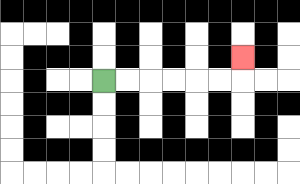{'start': '[4, 3]', 'end': '[10, 2]', 'path_directions': 'R,R,R,R,R,R,U', 'path_coordinates': '[[4, 3], [5, 3], [6, 3], [7, 3], [8, 3], [9, 3], [10, 3], [10, 2]]'}